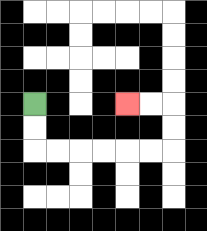{'start': '[1, 4]', 'end': '[5, 4]', 'path_directions': 'D,D,R,R,R,R,R,R,U,U,L,L', 'path_coordinates': '[[1, 4], [1, 5], [1, 6], [2, 6], [3, 6], [4, 6], [5, 6], [6, 6], [7, 6], [7, 5], [7, 4], [6, 4], [5, 4]]'}